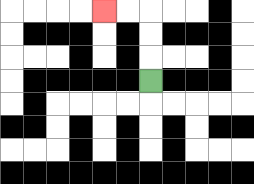{'start': '[6, 3]', 'end': '[4, 0]', 'path_directions': 'U,U,U,L,L', 'path_coordinates': '[[6, 3], [6, 2], [6, 1], [6, 0], [5, 0], [4, 0]]'}